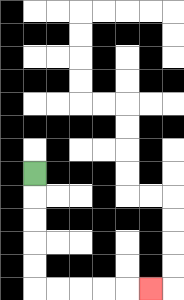{'start': '[1, 7]', 'end': '[6, 12]', 'path_directions': 'D,D,D,D,D,R,R,R,R,R', 'path_coordinates': '[[1, 7], [1, 8], [1, 9], [1, 10], [1, 11], [1, 12], [2, 12], [3, 12], [4, 12], [5, 12], [6, 12]]'}